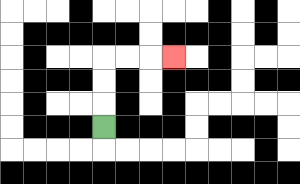{'start': '[4, 5]', 'end': '[7, 2]', 'path_directions': 'U,U,U,R,R,R', 'path_coordinates': '[[4, 5], [4, 4], [4, 3], [4, 2], [5, 2], [6, 2], [7, 2]]'}